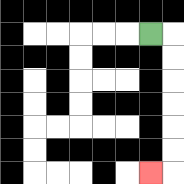{'start': '[6, 1]', 'end': '[6, 7]', 'path_directions': 'R,D,D,D,D,D,D,L', 'path_coordinates': '[[6, 1], [7, 1], [7, 2], [7, 3], [7, 4], [7, 5], [7, 6], [7, 7], [6, 7]]'}